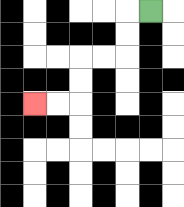{'start': '[6, 0]', 'end': '[1, 4]', 'path_directions': 'L,D,D,L,L,D,D,L,L', 'path_coordinates': '[[6, 0], [5, 0], [5, 1], [5, 2], [4, 2], [3, 2], [3, 3], [3, 4], [2, 4], [1, 4]]'}